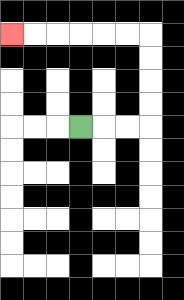{'start': '[3, 5]', 'end': '[0, 1]', 'path_directions': 'R,R,R,U,U,U,U,L,L,L,L,L,L', 'path_coordinates': '[[3, 5], [4, 5], [5, 5], [6, 5], [6, 4], [6, 3], [6, 2], [6, 1], [5, 1], [4, 1], [3, 1], [2, 1], [1, 1], [0, 1]]'}